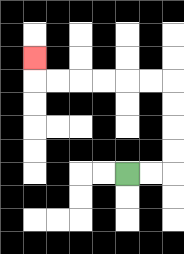{'start': '[5, 7]', 'end': '[1, 2]', 'path_directions': 'R,R,U,U,U,U,L,L,L,L,L,L,U', 'path_coordinates': '[[5, 7], [6, 7], [7, 7], [7, 6], [7, 5], [7, 4], [7, 3], [6, 3], [5, 3], [4, 3], [3, 3], [2, 3], [1, 3], [1, 2]]'}